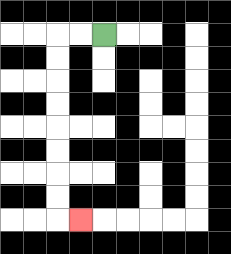{'start': '[4, 1]', 'end': '[3, 9]', 'path_directions': 'L,L,D,D,D,D,D,D,D,D,R', 'path_coordinates': '[[4, 1], [3, 1], [2, 1], [2, 2], [2, 3], [2, 4], [2, 5], [2, 6], [2, 7], [2, 8], [2, 9], [3, 9]]'}